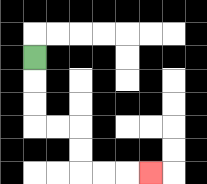{'start': '[1, 2]', 'end': '[6, 7]', 'path_directions': 'D,D,D,R,R,D,D,R,R,R', 'path_coordinates': '[[1, 2], [1, 3], [1, 4], [1, 5], [2, 5], [3, 5], [3, 6], [3, 7], [4, 7], [5, 7], [6, 7]]'}